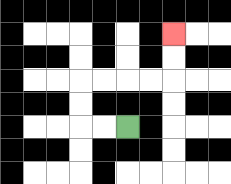{'start': '[5, 5]', 'end': '[7, 1]', 'path_directions': 'L,L,U,U,R,R,R,R,U,U', 'path_coordinates': '[[5, 5], [4, 5], [3, 5], [3, 4], [3, 3], [4, 3], [5, 3], [6, 3], [7, 3], [7, 2], [7, 1]]'}